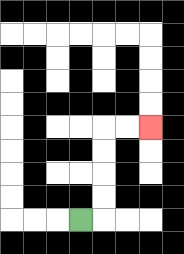{'start': '[3, 9]', 'end': '[6, 5]', 'path_directions': 'R,U,U,U,U,R,R', 'path_coordinates': '[[3, 9], [4, 9], [4, 8], [4, 7], [4, 6], [4, 5], [5, 5], [6, 5]]'}